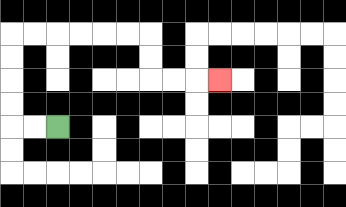{'start': '[2, 5]', 'end': '[9, 3]', 'path_directions': 'L,L,U,U,U,U,R,R,R,R,R,R,D,D,R,R,R', 'path_coordinates': '[[2, 5], [1, 5], [0, 5], [0, 4], [0, 3], [0, 2], [0, 1], [1, 1], [2, 1], [3, 1], [4, 1], [5, 1], [6, 1], [6, 2], [6, 3], [7, 3], [8, 3], [9, 3]]'}